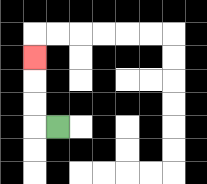{'start': '[2, 5]', 'end': '[1, 2]', 'path_directions': 'L,U,U,U', 'path_coordinates': '[[2, 5], [1, 5], [1, 4], [1, 3], [1, 2]]'}